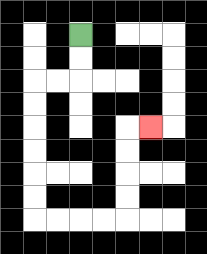{'start': '[3, 1]', 'end': '[6, 5]', 'path_directions': 'D,D,L,L,D,D,D,D,D,D,R,R,R,R,U,U,U,U,R', 'path_coordinates': '[[3, 1], [3, 2], [3, 3], [2, 3], [1, 3], [1, 4], [1, 5], [1, 6], [1, 7], [1, 8], [1, 9], [2, 9], [3, 9], [4, 9], [5, 9], [5, 8], [5, 7], [5, 6], [5, 5], [6, 5]]'}